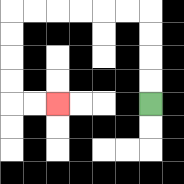{'start': '[6, 4]', 'end': '[2, 4]', 'path_directions': 'U,U,U,U,L,L,L,L,L,L,D,D,D,D,R,R', 'path_coordinates': '[[6, 4], [6, 3], [6, 2], [6, 1], [6, 0], [5, 0], [4, 0], [3, 0], [2, 0], [1, 0], [0, 0], [0, 1], [0, 2], [0, 3], [0, 4], [1, 4], [2, 4]]'}